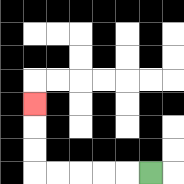{'start': '[6, 7]', 'end': '[1, 4]', 'path_directions': 'L,L,L,L,L,U,U,U', 'path_coordinates': '[[6, 7], [5, 7], [4, 7], [3, 7], [2, 7], [1, 7], [1, 6], [1, 5], [1, 4]]'}